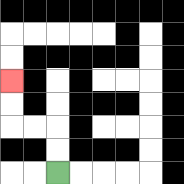{'start': '[2, 7]', 'end': '[0, 3]', 'path_directions': 'U,U,L,L,U,U', 'path_coordinates': '[[2, 7], [2, 6], [2, 5], [1, 5], [0, 5], [0, 4], [0, 3]]'}